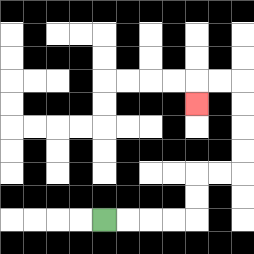{'start': '[4, 9]', 'end': '[8, 4]', 'path_directions': 'R,R,R,R,U,U,R,R,U,U,U,U,L,L,D', 'path_coordinates': '[[4, 9], [5, 9], [6, 9], [7, 9], [8, 9], [8, 8], [8, 7], [9, 7], [10, 7], [10, 6], [10, 5], [10, 4], [10, 3], [9, 3], [8, 3], [8, 4]]'}